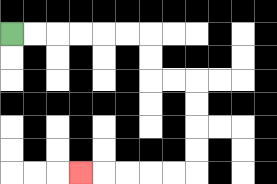{'start': '[0, 1]', 'end': '[3, 7]', 'path_directions': 'R,R,R,R,R,R,D,D,R,R,D,D,D,D,L,L,L,L,L', 'path_coordinates': '[[0, 1], [1, 1], [2, 1], [3, 1], [4, 1], [5, 1], [6, 1], [6, 2], [6, 3], [7, 3], [8, 3], [8, 4], [8, 5], [8, 6], [8, 7], [7, 7], [6, 7], [5, 7], [4, 7], [3, 7]]'}